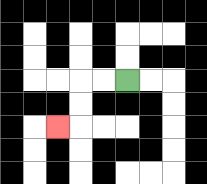{'start': '[5, 3]', 'end': '[2, 5]', 'path_directions': 'L,L,D,D,L', 'path_coordinates': '[[5, 3], [4, 3], [3, 3], [3, 4], [3, 5], [2, 5]]'}